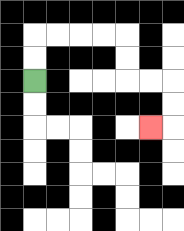{'start': '[1, 3]', 'end': '[6, 5]', 'path_directions': 'U,U,R,R,R,R,D,D,R,R,D,D,L', 'path_coordinates': '[[1, 3], [1, 2], [1, 1], [2, 1], [3, 1], [4, 1], [5, 1], [5, 2], [5, 3], [6, 3], [7, 3], [7, 4], [7, 5], [6, 5]]'}